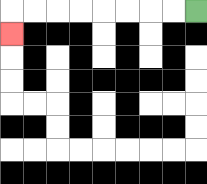{'start': '[8, 0]', 'end': '[0, 1]', 'path_directions': 'L,L,L,L,L,L,L,L,D', 'path_coordinates': '[[8, 0], [7, 0], [6, 0], [5, 0], [4, 0], [3, 0], [2, 0], [1, 0], [0, 0], [0, 1]]'}